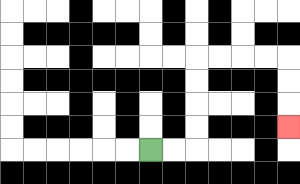{'start': '[6, 6]', 'end': '[12, 5]', 'path_directions': 'R,R,U,U,U,U,R,R,R,R,D,D,D', 'path_coordinates': '[[6, 6], [7, 6], [8, 6], [8, 5], [8, 4], [8, 3], [8, 2], [9, 2], [10, 2], [11, 2], [12, 2], [12, 3], [12, 4], [12, 5]]'}